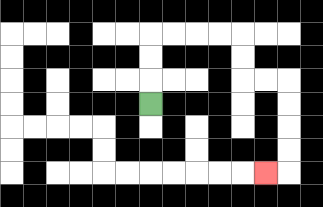{'start': '[6, 4]', 'end': '[11, 7]', 'path_directions': 'U,U,U,R,R,R,R,D,D,R,R,D,D,D,D,L', 'path_coordinates': '[[6, 4], [6, 3], [6, 2], [6, 1], [7, 1], [8, 1], [9, 1], [10, 1], [10, 2], [10, 3], [11, 3], [12, 3], [12, 4], [12, 5], [12, 6], [12, 7], [11, 7]]'}